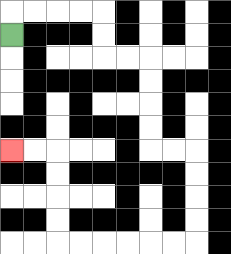{'start': '[0, 1]', 'end': '[0, 6]', 'path_directions': 'U,R,R,R,R,D,D,R,R,D,D,D,D,R,R,D,D,D,D,L,L,L,L,L,L,U,U,U,U,L,L', 'path_coordinates': '[[0, 1], [0, 0], [1, 0], [2, 0], [3, 0], [4, 0], [4, 1], [4, 2], [5, 2], [6, 2], [6, 3], [6, 4], [6, 5], [6, 6], [7, 6], [8, 6], [8, 7], [8, 8], [8, 9], [8, 10], [7, 10], [6, 10], [5, 10], [4, 10], [3, 10], [2, 10], [2, 9], [2, 8], [2, 7], [2, 6], [1, 6], [0, 6]]'}